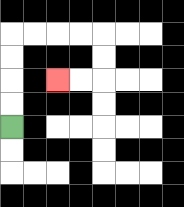{'start': '[0, 5]', 'end': '[2, 3]', 'path_directions': 'U,U,U,U,R,R,R,R,D,D,L,L', 'path_coordinates': '[[0, 5], [0, 4], [0, 3], [0, 2], [0, 1], [1, 1], [2, 1], [3, 1], [4, 1], [4, 2], [4, 3], [3, 3], [2, 3]]'}